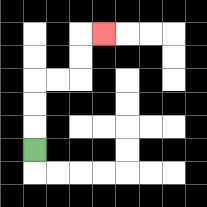{'start': '[1, 6]', 'end': '[4, 1]', 'path_directions': 'U,U,U,R,R,U,U,R', 'path_coordinates': '[[1, 6], [1, 5], [1, 4], [1, 3], [2, 3], [3, 3], [3, 2], [3, 1], [4, 1]]'}